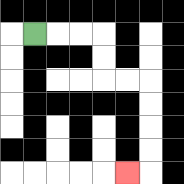{'start': '[1, 1]', 'end': '[5, 7]', 'path_directions': 'R,R,R,D,D,R,R,D,D,D,D,L', 'path_coordinates': '[[1, 1], [2, 1], [3, 1], [4, 1], [4, 2], [4, 3], [5, 3], [6, 3], [6, 4], [6, 5], [6, 6], [6, 7], [5, 7]]'}